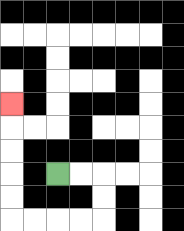{'start': '[2, 7]', 'end': '[0, 4]', 'path_directions': 'R,R,D,D,L,L,L,L,U,U,U,U,U', 'path_coordinates': '[[2, 7], [3, 7], [4, 7], [4, 8], [4, 9], [3, 9], [2, 9], [1, 9], [0, 9], [0, 8], [0, 7], [0, 6], [0, 5], [0, 4]]'}